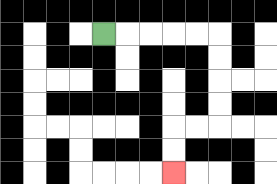{'start': '[4, 1]', 'end': '[7, 7]', 'path_directions': 'R,R,R,R,R,D,D,D,D,L,L,D,D', 'path_coordinates': '[[4, 1], [5, 1], [6, 1], [7, 1], [8, 1], [9, 1], [9, 2], [9, 3], [9, 4], [9, 5], [8, 5], [7, 5], [7, 6], [7, 7]]'}